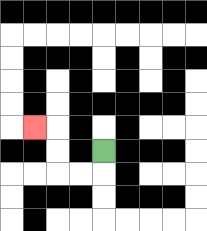{'start': '[4, 6]', 'end': '[1, 5]', 'path_directions': 'D,L,L,U,U,L', 'path_coordinates': '[[4, 6], [4, 7], [3, 7], [2, 7], [2, 6], [2, 5], [1, 5]]'}